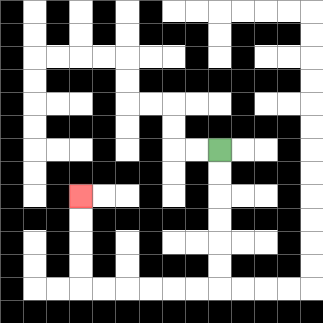{'start': '[9, 6]', 'end': '[3, 8]', 'path_directions': 'D,D,D,D,D,D,L,L,L,L,L,L,U,U,U,U', 'path_coordinates': '[[9, 6], [9, 7], [9, 8], [9, 9], [9, 10], [9, 11], [9, 12], [8, 12], [7, 12], [6, 12], [5, 12], [4, 12], [3, 12], [3, 11], [3, 10], [3, 9], [3, 8]]'}